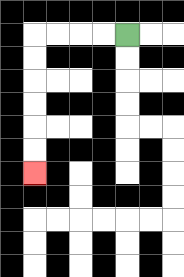{'start': '[5, 1]', 'end': '[1, 7]', 'path_directions': 'L,L,L,L,D,D,D,D,D,D', 'path_coordinates': '[[5, 1], [4, 1], [3, 1], [2, 1], [1, 1], [1, 2], [1, 3], [1, 4], [1, 5], [1, 6], [1, 7]]'}